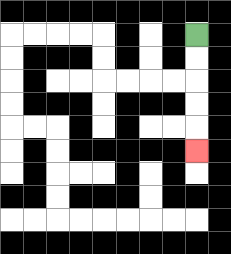{'start': '[8, 1]', 'end': '[8, 6]', 'path_directions': 'D,D,D,D,D', 'path_coordinates': '[[8, 1], [8, 2], [8, 3], [8, 4], [8, 5], [8, 6]]'}